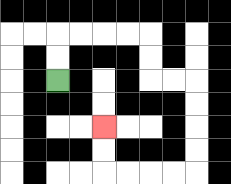{'start': '[2, 3]', 'end': '[4, 5]', 'path_directions': 'U,U,R,R,R,R,D,D,R,R,D,D,D,D,L,L,L,L,U,U', 'path_coordinates': '[[2, 3], [2, 2], [2, 1], [3, 1], [4, 1], [5, 1], [6, 1], [6, 2], [6, 3], [7, 3], [8, 3], [8, 4], [8, 5], [8, 6], [8, 7], [7, 7], [6, 7], [5, 7], [4, 7], [4, 6], [4, 5]]'}